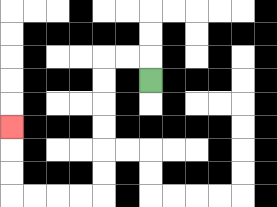{'start': '[6, 3]', 'end': '[0, 5]', 'path_directions': 'U,L,L,D,D,D,D,D,D,L,L,L,L,U,U,U', 'path_coordinates': '[[6, 3], [6, 2], [5, 2], [4, 2], [4, 3], [4, 4], [4, 5], [4, 6], [4, 7], [4, 8], [3, 8], [2, 8], [1, 8], [0, 8], [0, 7], [0, 6], [0, 5]]'}